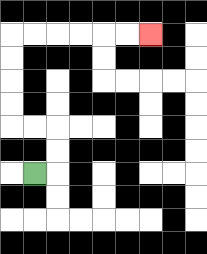{'start': '[1, 7]', 'end': '[6, 1]', 'path_directions': 'R,U,U,L,L,U,U,U,U,R,R,R,R,R,R', 'path_coordinates': '[[1, 7], [2, 7], [2, 6], [2, 5], [1, 5], [0, 5], [0, 4], [0, 3], [0, 2], [0, 1], [1, 1], [2, 1], [3, 1], [4, 1], [5, 1], [6, 1]]'}